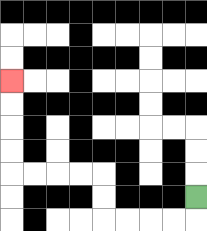{'start': '[8, 8]', 'end': '[0, 3]', 'path_directions': 'D,L,L,L,L,U,U,L,L,L,L,U,U,U,U', 'path_coordinates': '[[8, 8], [8, 9], [7, 9], [6, 9], [5, 9], [4, 9], [4, 8], [4, 7], [3, 7], [2, 7], [1, 7], [0, 7], [0, 6], [0, 5], [0, 4], [0, 3]]'}